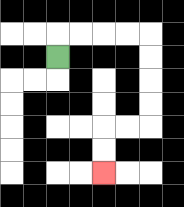{'start': '[2, 2]', 'end': '[4, 7]', 'path_directions': 'U,R,R,R,R,D,D,D,D,L,L,D,D', 'path_coordinates': '[[2, 2], [2, 1], [3, 1], [4, 1], [5, 1], [6, 1], [6, 2], [6, 3], [6, 4], [6, 5], [5, 5], [4, 5], [4, 6], [4, 7]]'}